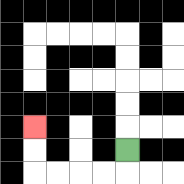{'start': '[5, 6]', 'end': '[1, 5]', 'path_directions': 'D,L,L,L,L,U,U', 'path_coordinates': '[[5, 6], [5, 7], [4, 7], [3, 7], [2, 7], [1, 7], [1, 6], [1, 5]]'}